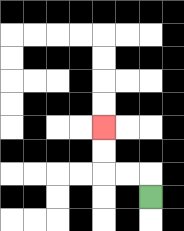{'start': '[6, 8]', 'end': '[4, 5]', 'path_directions': 'U,L,L,U,U', 'path_coordinates': '[[6, 8], [6, 7], [5, 7], [4, 7], [4, 6], [4, 5]]'}